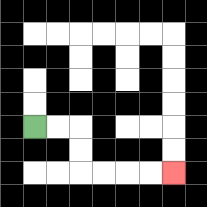{'start': '[1, 5]', 'end': '[7, 7]', 'path_directions': 'R,R,D,D,R,R,R,R', 'path_coordinates': '[[1, 5], [2, 5], [3, 5], [3, 6], [3, 7], [4, 7], [5, 7], [6, 7], [7, 7]]'}